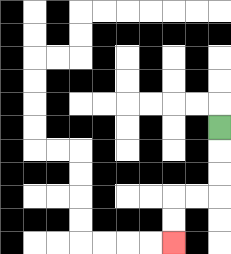{'start': '[9, 5]', 'end': '[7, 10]', 'path_directions': 'D,D,D,L,L,D,D', 'path_coordinates': '[[9, 5], [9, 6], [9, 7], [9, 8], [8, 8], [7, 8], [7, 9], [7, 10]]'}